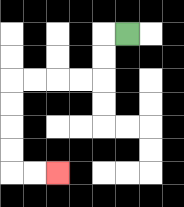{'start': '[5, 1]', 'end': '[2, 7]', 'path_directions': 'L,D,D,L,L,L,L,D,D,D,D,R,R', 'path_coordinates': '[[5, 1], [4, 1], [4, 2], [4, 3], [3, 3], [2, 3], [1, 3], [0, 3], [0, 4], [0, 5], [0, 6], [0, 7], [1, 7], [2, 7]]'}